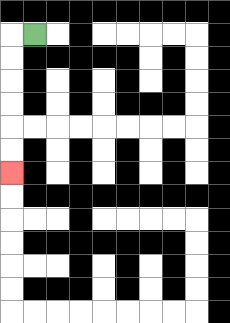{'start': '[1, 1]', 'end': '[0, 7]', 'path_directions': 'L,D,D,D,D,D,D', 'path_coordinates': '[[1, 1], [0, 1], [0, 2], [0, 3], [0, 4], [0, 5], [0, 6], [0, 7]]'}